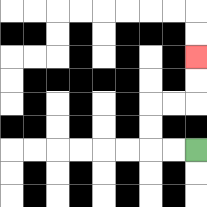{'start': '[8, 6]', 'end': '[8, 2]', 'path_directions': 'L,L,U,U,R,R,U,U', 'path_coordinates': '[[8, 6], [7, 6], [6, 6], [6, 5], [6, 4], [7, 4], [8, 4], [8, 3], [8, 2]]'}